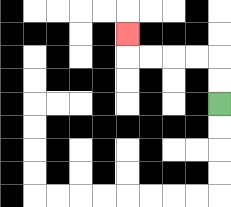{'start': '[9, 4]', 'end': '[5, 1]', 'path_directions': 'U,U,L,L,L,L,U', 'path_coordinates': '[[9, 4], [9, 3], [9, 2], [8, 2], [7, 2], [6, 2], [5, 2], [5, 1]]'}